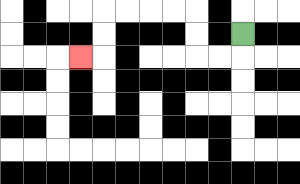{'start': '[10, 1]', 'end': '[3, 2]', 'path_directions': 'D,L,L,U,U,L,L,L,L,D,D,L', 'path_coordinates': '[[10, 1], [10, 2], [9, 2], [8, 2], [8, 1], [8, 0], [7, 0], [6, 0], [5, 0], [4, 0], [4, 1], [4, 2], [3, 2]]'}